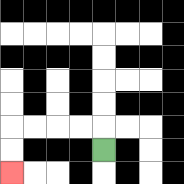{'start': '[4, 6]', 'end': '[0, 7]', 'path_directions': 'U,L,L,L,L,D,D', 'path_coordinates': '[[4, 6], [4, 5], [3, 5], [2, 5], [1, 5], [0, 5], [0, 6], [0, 7]]'}